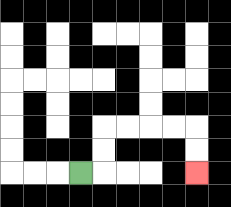{'start': '[3, 7]', 'end': '[8, 7]', 'path_directions': 'R,U,U,R,R,R,R,D,D', 'path_coordinates': '[[3, 7], [4, 7], [4, 6], [4, 5], [5, 5], [6, 5], [7, 5], [8, 5], [8, 6], [8, 7]]'}